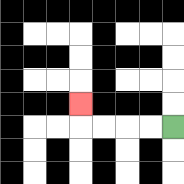{'start': '[7, 5]', 'end': '[3, 4]', 'path_directions': 'L,L,L,L,U', 'path_coordinates': '[[7, 5], [6, 5], [5, 5], [4, 5], [3, 5], [3, 4]]'}